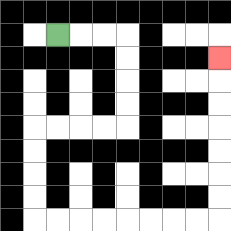{'start': '[2, 1]', 'end': '[9, 2]', 'path_directions': 'R,R,R,D,D,D,D,L,L,L,L,D,D,D,D,R,R,R,R,R,R,R,R,U,U,U,U,U,U,U', 'path_coordinates': '[[2, 1], [3, 1], [4, 1], [5, 1], [5, 2], [5, 3], [5, 4], [5, 5], [4, 5], [3, 5], [2, 5], [1, 5], [1, 6], [1, 7], [1, 8], [1, 9], [2, 9], [3, 9], [4, 9], [5, 9], [6, 9], [7, 9], [8, 9], [9, 9], [9, 8], [9, 7], [9, 6], [9, 5], [9, 4], [9, 3], [9, 2]]'}